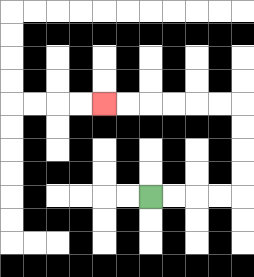{'start': '[6, 8]', 'end': '[4, 4]', 'path_directions': 'R,R,R,R,U,U,U,U,L,L,L,L,L,L', 'path_coordinates': '[[6, 8], [7, 8], [8, 8], [9, 8], [10, 8], [10, 7], [10, 6], [10, 5], [10, 4], [9, 4], [8, 4], [7, 4], [6, 4], [5, 4], [4, 4]]'}